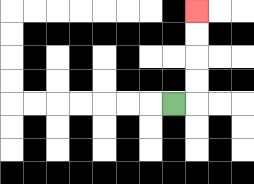{'start': '[7, 4]', 'end': '[8, 0]', 'path_directions': 'R,U,U,U,U', 'path_coordinates': '[[7, 4], [8, 4], [8, 3], [8, 2], [8, 1], [8, 0]]'}